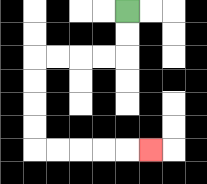{'start': '[5, 0]', 'end': '[6, 6]', 'path_directions': 'D,D,L,L,L,L,D,D,D,D,R,R,R,R,R', 'path_coordinates': '[[5, 0], [5, 1], [5, 2], [4, 2], [3, 2], [2, 2], [1, 2], [1, 3], [1, 4], [1, 5], [1, 6], [2, 6], [3, 6], [4, 6], [5, 6], [6, 6]]'}